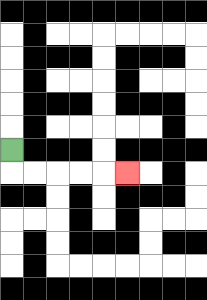{'start': '[0, 6]', 'end': '[5, 7]', 'path_directions': 'D,R,R,R,R,R', 'path_coordinates': '[[0, 6], [0, 7], [1, 7], [2, 7], [3, 7], [4, 7], [5, 7]]'}